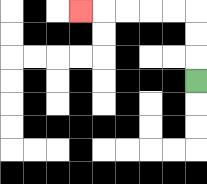{'start': '[8, 3]', 'end': '[3, 0]', 'path_directions': 'U,U,U,L,L,L,L,L', 'path_coordinates': '[[8, 3], [8, 2], [8, 1], [8, 0], [7, 0], [6, 0], [5, 0], [4, 0], [3, 0]]'}